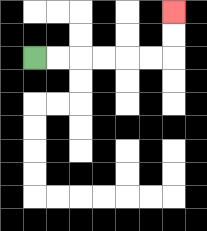{'start': '[1, 2]', 'end': '[7, 0]', 'path_directions': 'R,R,R,R,R,R,U,U', 'path_coordinates': '[[1, 2], [2, 2], [3, 2], [4, 2], [5, 2], [6, 2], [7, 2], [7, 1], [7, 0]]'}